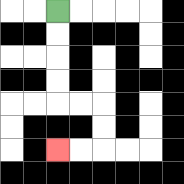{'start': '[2, 0]', 'end': '[2, 6]', 'path_directions': 'D,D,D,D,R,R,D,D,L,L', 'path_coordinates': '[[2, 0], [2, 1], [2, 2], [2, 3], [2, 4], [3, 4], [4, 4], [4, 5], [4, 6], [3, 6], [2, 6]]'}